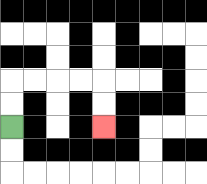{'start': '[0, 5]', 'end': '[4, 5]', 'path_directions': 'U,U,R,R,R,R,D,D', 'path_coordinates': '[[0, 5], [0, 4], [0, 3], [1, 3], [2, 3], [3, 3], [4, 3], [4, 4], [4, 5]]'}